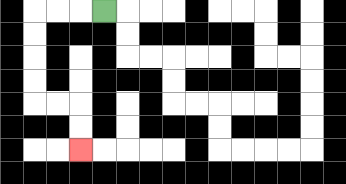{'start': '[4, 0]', 'end': '[3, 6]', 'path_directions': 'L,L,L,D,D,D,D,R,R,D,D', 'path_coordinates': '[[4, 0], [3, 0], [2, 0], [1, 0], [1, 1], [1, 2], [1, 3], [1, 4], [2, 4], [3, 4], [3, 5], [3, 6]]'}